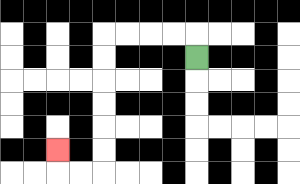{'start': '[8, 2]', 'end': '[2, 6]', 'path_directions': 'U,L,L,L,L,D,D,D,D,D,D,L,L,U', 'path_coordinates': '[[8, 2], [8, 1], [7, 1], [6, 1], [5, 1], [4, 1], [4, 2], [4, 3], [4, 4], [4, 5], [4, 6], [4, 7], [3, 7], [2, 7], [2, 6]]'}